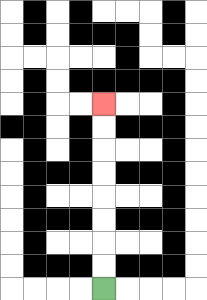{'start': '[4, 12]', 'end': '[4, 4]', 'path_directions': 'U,U,U,U,U,U,U,U', 'path_coordinates': '[[4, 12], [4, 11], [4, 10], [4, 9], [4, 8], [4, 7], [4, 6], [4, 5], [4, 4]]'}